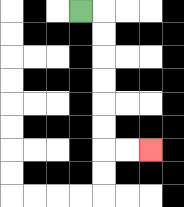{'start': '[3, 0]', 'end': '[6, 6]', 'path_directions': 'R,D,D,D,D,D,D,R,R', 'path_coordinates': '[[3, 0], [4, 0], [4, 1], [4, 2], [4, 3], [4, 4], [4, 5], [4, 6], [5, 6], [6, 6]]'}